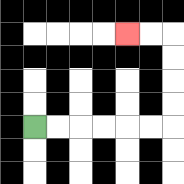{'start': '[1, 5]', 'end': '[5, 1]', 'path_directions': 'R,R,R,R,R,R,U,U,U,U,L,L', 'path_coordinates': '[[1, 5], [2, 5], [3, 5], [4, 5], [5, 5], [6, 5], [7, 5], [7, 4], [7, 3], [7, 2], [7, 1], [6, 1], [5, 1]]'}